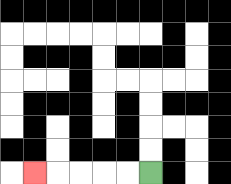{'start': '[6, 7]', 'end': '[1, 7]', 'path_directions': 'L,L,L,L,L', 'path_coordinates': '[[6, 7], [5, 7], [4, 7], [3, 7], [2, 7], [1, 7]]'}